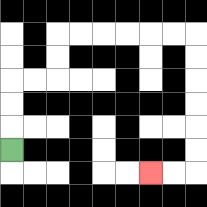{'start': '[0, 6]', 'end': '[6, 7]', 'path_directions': 'U,U,U,R,R,U,U,R,R,R,R,R,R,D,D,D,D,D,D,L,L', 'path_coordinates': '[[0, 6], [0, 5], [0, 4], [0, 3], [1, 3], [2, 3], [2, 2], [2, 1], [3, 1], [4, 1], [5, 1], [6, 1], [7, 1], [8, 1], [8, 2], [8, 3], [8, 4], [8, 5], [8, 6], [8, 7], [7, 7], [6, 7]]'}